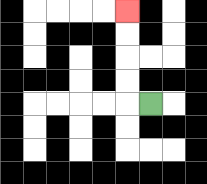{'start': '[6, 4]', 'end': '[5, 0]', 'path_directions': 'L,U,U,U,U', 'path_coordinates': '[[6, 4], [5, 4], [5, 3], [5, 2], [5, 1], [5, 0]]'}